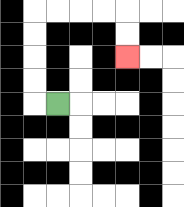{'start': '[2, 4]', 'end': '[5, 2]', 'path_directions': 'L,U,U,U,U,R,R,R,R,D,D', 'path_coordinates': '[[2, 4], [1, 4], [1, 3], [1, 2], [1, 1], [1, 0], [2, 0], [3, 0], [4, 0], [5, 0], [5, 1], [5, 2]]'}